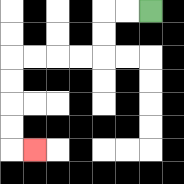{'start': '[6, 0]', 'end': '[1, 6]', 'path_directions': 'L,L,D,D,L,L,L,L,D,D,D,D,R', 'path_coordinates': '[[6, 0], [5, 0], [4, 0], [4, 1], [4, 2], [3, 2], [2, 2], [1, 2], [0, 2], [0, 3], [0, 4], [0, 5], [0, 6], [1, 6]]'}